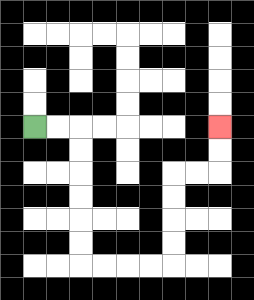{'start': '[1, 5]', 'end': '[9, 5]', 'path_directions': 'R,R,D,D,D,D,D,D,R,R,R,R,U,U,U,U,R,R,U,U', 'path_coordinates': '[[1, 5], [2, 5], [3, 5], [3, 6], [3, 7], [3, 8], [3, 9], [3, 10], [3, 11], [4, 11], [5, 11], [6, 11], [7, 11], [7, 10], [7, 9], [7, 8], [7, 7], [8, 7], [9, 7], [9, 6], [9, 5]]'}